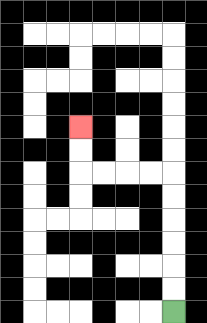{'start': '[7, 13]', 'end': '[3, 5]', 'path_directions': 'U,U,U,U,U,U,L,L,L,L,U,U', 'path_coordinates': '[[7, 13], [7, 12], [7, 11], [7, 10], [7, 9], [7, 8], [7, 7], [6, 7], [5, 7], [4, 7], [3, 7], [3, 6], [3, 5]]'}